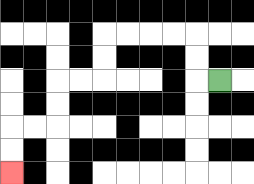{'start': '[9, 3]', 'end': '[0, 7]', 'path_directions': 'L,U,U,L,L,L,L,D,D,L,L,D,D,L,L,D,D', 'path_coordinates': '[[9, 3], [8, 3], [8, 2], [8, 1], [7, 1], [6, 1], [5, 1], [4, 1], [4, 2], [4, 3], [3, 3], [2, 3], [2, 4], [2, 5], [1, 5], [0, 5], [0, 6], [0, 7]]'}